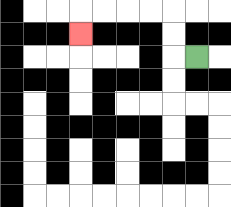{'start': '[8, 2]', 'end': '[3, 1]', 'path_directions': 'L,U,U,L,L,L,L,D', 'path_coordinates': '[[8, 2], [7, 2], [7, 1], [7, 0], [6, 0], [5, 0], [4, 0], [3, 0], [3, 1]]'}